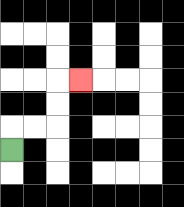{'start': '[0, 6]', 'end': '[3, 3]', 'path_directions': 'U,R,R,U,U,R', 'path_coordinates': '[[0, 6], [0, 5], [1, 5], [2, 5], [2, 4], [2, 3], [3, 3]]'}